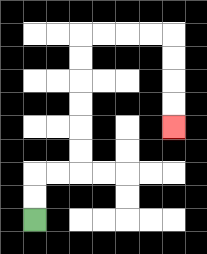{'start': '[1, 9]', 'end': '[7, 5]', 'path_directions': 'U,U,R,R,U,U,U,U,U,U,R,R,R,R,D,D,D,D', 'path_coordinates': '[[1, 9], [1, 8], [1, 7], [2, 7], [3, 7], [3, 6], [3, 5], [3, 4], [3, 3], [3, 2], [3, 1], [4, 1], [5, 1], [6, 1], [7, 1], [7, 2], [7, 3], [7, 4], [7, 5]]'}